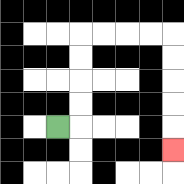{'start': '[2, 5]', 'end': '[7, 6]', 'path_directions': 'R,U,U,U,U,R,R,R,R,D,D,D,D,D', 'path_coordinates': '[[2, 5], [3, 5], [3, 4], [3, 3], [3, 2], [3, 1], [4, 1], [5, 1], [6, 1], [7, 1], [7, 2], [7, 3], [7, 4], [7, 5], [7, 6]]'}